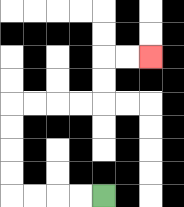{'start': '[4, 8]', 'end': '[6, 2]', 'path_directions': 'L,L,L,L,U,U,U,U,R,R,R,R,U,U,R,R', 'path_coordinates': '[[4, 8], [3, 8], [2, 8], [1, 8], [0, 8], [0, 7], [0, 6], [0, 5], [0, 4], [1, 4], [2, 4], [3, 4], [4, 4], [4, 3], [4, 2], [5, 2], [6, 2]]'}